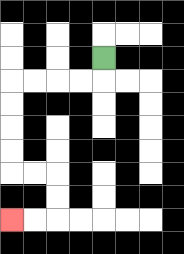{'start': '[4, 2]', 'end': '[0, 9]', 'path_directions': 'D,L,L,L,L,D,D,D,D,R,R,D,D,L,L', 'path_coordinates': '[[4, 2], [4, 3], [3, 3], [2, 3], [1, 3], [0, 3], [0, 4], [0, 5], [0, 6], [0, 7], [1, 7], [2, 7], [2, 8], [2, 9], [1, 9], [0, 9]]'}